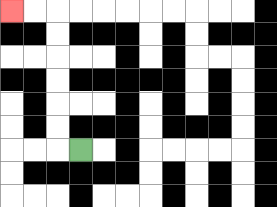{'start': '[3, 6]', 'end': '[0, 0]', 'path_directions': 'L,U,U,U,U,U,U,L,L', 'path_coordinates': '[[3, 6], [2, 6], [2, 5], [2, 4], [2, 3], [2, 2], [2, 1], [2, 0], [1, 0], [0, 0]]'}